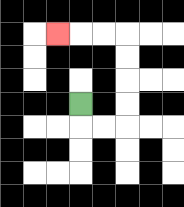{'start': '[3, 4]', 'end': '[2, 1]', 'path_directions': 'D,R,R,U,U,U,U,L,L,L', 'path_coordinates': '[[3, 4], [3, 5], [4, 5], [5, 5], [5, 4], [5, 3], [5, 2], [5, 1], [4, 1], [3, 1], [2, 1]]'}